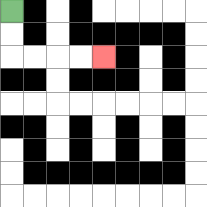{'start': '[0, 0]', 'end': '[4, 2]', 'path_directions': 'D,D,R,R,R,R', 'path_coordinates': '[[0, 0], [0, 1], [0, 2], [1, 2], [2, 2], [3, 2], [4, 2]]'}